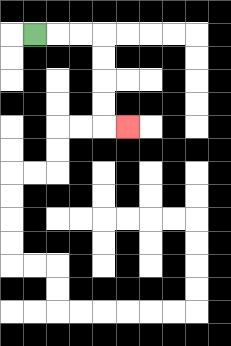{'start': '[1, 1]', 'end': '[5, 5]', 'path_directions': 'R,R,R,D,D,D,D,R', 'path_coordinates': '[[1, 1], [2, 1], [3, 1], [4, 1], [4, 2], [4, 3], [4, 4], [4, 5], [5, 5]]'}